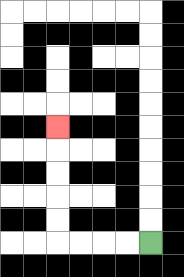{'start': '[6, 10]', 'end': '[2, 5]', 'path_directions': 'L,L,L,L,U,U,U,U,U', 'path_coordinates': '[[6, 10], [5, 10], [4, 10], [3, 10], [2, 10], [2, 9], [2, 8], [2, 7], [2, 6], [2, 5]]'}